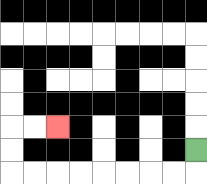{'start': '[8, 6]', 'end': '[2, 5]', 'path_directions': 'D,L,L,L,L,L,L,L,L,U,U,R,R', 'path_coordinates': '[[8, 6], [8, 7], [7, 7], [6, 7], [5, 7], [4, 7], [3, 7], [2, 7], [1, 7], [0, 7], [0, 6], [0, 5], [1, 5], [2, 5]]'}